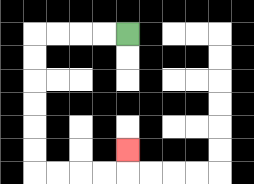{'start': '[5, 1]', 'end': '[5, 6]', 'path_directions': 'L,L,L,L,D,D,D,D,D,D,R,R,R,R,U', 'path_coordinates': '[[5, 1], [4, 1], [3, 1], [2, 1], [1, 1], [1, 2], [1, 3], [1, 4], [1, 5], [1, 6], [1, 7], [2, 7], [3, 7], [4, 7], [5, 7], [5, 6]]'}